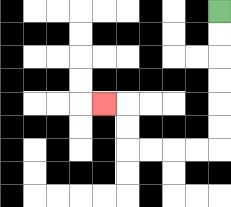{'start': '[9, 0]', 'end': '[4, 4]', 'path_directions': 'D,D,D,D,D,D,L,L,L,L,U,U,L', 'path_coordinates': '[[9, 0], [9, 1], [9, 2], [9, 3], [9, 4], [9, 5], [9, 6], [8, 6], [7, 6], [6, 6], [5, 6], [5, 5], [5, 4], [4, 4]]'}